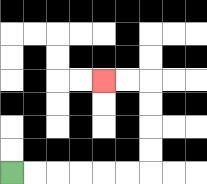{'start': '[0, 7]', 'end': '[4, 3]', 'path_directions': 'R,R,R,R,R,R,U,U,U,U,L,L', 'path_coordinates': '[[0, 7], [1, 7], [2, 7], [3, 7], [4, 7], [5, 7], [6, 7], [6, 6], [6, 5], [6, 4], [6, 3], [5, 3], [4, 3]]'}